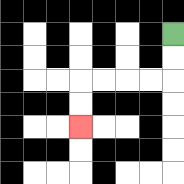{'start': '[7, 1]', 'end': '[3, 5]', 'path_directions': 'D,D,L,L,L,L,D,D', 'path_coordinates': '[[7, 1], [7, 2], [7, 3], [6, 3], [5, 3], [4, 3], [3, 3], [3, 4], [3, 5]]'}